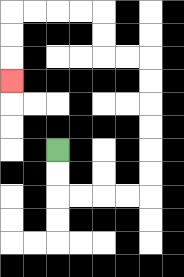{'start': '[2, 6]', 'end': '[0, 3]', 'path_directions': 'D,D,R,R,R,R,U,U,U,U,U,U,L,L,U,U,L,L,L,L,D,D,D', 'path_coordinates': '[[2, 6], [2, 7], [2, 8], [3, 8], [4, 8], [5, 8], [6, 8], [6, 7], [6, 6], [6, 5], [6, 4], [6, 3], [6, 2], [5, 2], [4, 2], [4, 1], [4, 0], [3, 0], [2, 0], [1, 0], [0, 0], [0, 1], [0, 2], [0, 3]]'}